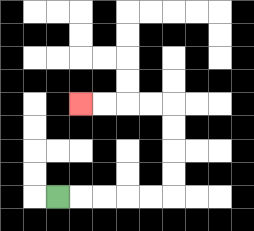{'start': '[2, 8]', 'end': '[3, 4]', 'path_directions': 'R,R,R,R,R,U,U,U,U,L,L,L,L', 'path_coordinates': '[[2, 8], [3, 8], [4, 8], [5, 8], [6, 8], [7, 8], [7, 7], [7, 6], [7, 5], [7, 4], [6, 4], [5, 4], [4, 4], [3, 4]]'}